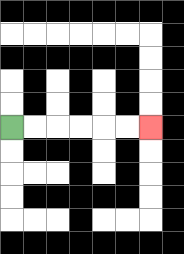{'start': '[0, 5]', 'end': '[6, 5]', 'path_directions': 'R,R,R,R,R,R', 'path_coordinates': '[[0, 5], [1, 5], [2, 5], [3, 5], [4, 5], [5, 5], [6, 5]]'}